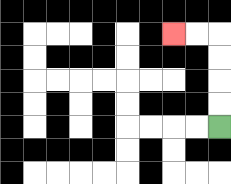{'start': '[9, 5]', 'end': '[7, 1]', 'path_directions': 'U,U,U,U,L,L', 'path_coordinates': '[[9, 5], [9, 4], [9, 3], [9, 2], [9, 1], [8, 1], [7, 1]]'}